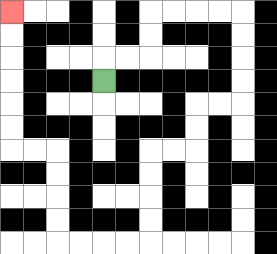{'start': '[4, 3]', 'end': '[0, 0]', 'path_directions': 'U,R,R,U,U,R,R,R,R,D,D,D,D,L,L,D,D,L,L,D,D,D,D,L,L,L,L,U,U,U,U,L,L,U,U,U,U,U,U', 'path_coordinates': '[[4, 3], [4, 2], [5, 2], [6, 2], [6, 1], [6, 0], [7, 0], [8, 0], [9, 0], [10, 0], [10, 1], [10, 2], [10, 3], [10, 4], [9, 4], [8, 4], [8, 5], [8, 6], [7, 6], [6, 6], [6, 7], [6, 8], [6, 9], [6, 10], [5, 10], [4, 10], [3, 10], [2, 10], [2, 9], [2, 8], [2, 7], [2, 6], [1, 6], [0, 6], [0, 5], [0, 4], [0, 3], [0, 2], [0, 1], [0, 0]]'}